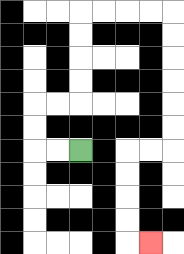{'start': '[3, 6]', 'end': '[6, 10]', 'path_directions': 'L,L,U,U,R,R,U,U,U,U,R,R,R,R,D,D,D,D,D,D,L,L,D,D,D,D,R', 'path_coordinates': '[[3, 6], [2, 6], [1, 6], [1, 5], [1, 4], [2, 4], [3, 4], [3, 3], [3, 2], [3, 1], [3, 0], [4, 0], [5, 0], [6, 0], [7, 0], [7, 1], [7, 2], [7, 3], [7, 4], [7, 5], [7, 6], [6, 6], [5, 6], [5, 7], [5, 8], [5, 9], [5, 10], [6, 10]]'}